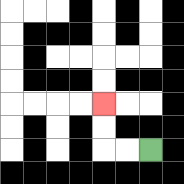{'start': '[6, 6]', 'end': '[4, 4]', 'path_directions': 'L,L,U,U', 'path_coordinates': '[[6, 6], [5, 6], [4, 6], [4, 5], [4, 4]]'}